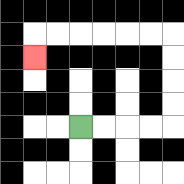{'start': '[3, 5]', 'end': '[1, 2]', 'path_directions': 'R,R,R,R,U,U,U,U,L,L,L,L,L,L,D', 'path_coordinates': '[[3, 5], [4, 5], [5, 5], [6, 5], [7, 5], [7, 4], [7, 3], [7, 2], [7, 1], [6, 1], [5, 1], [4, 1], [3, 1], [2, 1], [1, 1], [1, 2]]'}